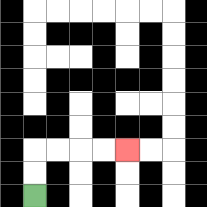{'start': '[1, 8]', 'end': '[5, 6]', 'path_directions': 'U,U,R,R,R,R', 'path_coordinates': '[[1, 8], [1, 7], [1, 6], [2, 6], [3, 6], [4, 6], [5, 6]]'}